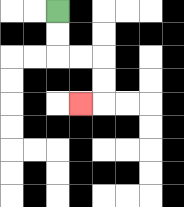{'start': '[2, 0]', 'end': '[3, 4]', 'path_directions': 'D,D,R,R,D,D,L', 'path_coordinates': '[[2, 0], [2, 1], [2, 2], [3, 2], [4, 2], [4, 3], [4, 4], [3, 4]]'}